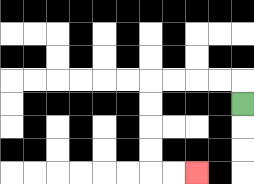{'start': '[10, 4]', 'end': '[8, 7]', 'path_directions': 'U,L,L,L,L,D,D,D,D,R,R', 'path_coordinates': '[[10, 4], [10, 3], [9, 3], [8, 3], [7, 3], [6, 3], [6, 4], [6, 5], [6, 6], [6, 7], [7, 7], [8, 7]]'}